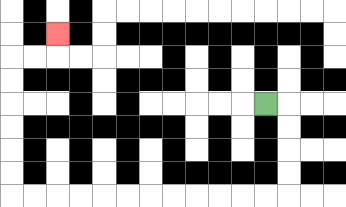{'start': '[11, 4]', 'end': '[2, 1]', 'path_directions': 'R,D,D,D,D,L,L,L,L,L,L,L,L,L,L,L,L,U,U,U,U,U,U,R,R,U', 'path_coordinates': '[[11, 4], [12, 4], [12, 5], [12, 6], [12, 7], [12, 8], [11, 8], [10, 8], [9, 8], [8, 8], [7, 8], [6, 8], [5, 8], [4, 8], [3, 8], [2, 8], [1, 8], [0, 8], [0, 7], [0, 6], [0, 5], [0, 4], [0, 3], [0, 2], [1, 2], [2, 2], [2, 1]]'}